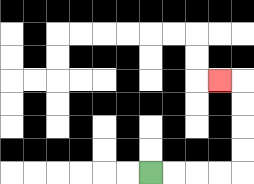{'start': '[6, 7]', 'end': '[9, 3]', 'path_directions': 'R,R,R,R,U,U,U,U,L', 'path_coordinates': '[[6, 7], [7, 7], [8, 7], [9, 7], [10, 7], [10, 6], [10, 5], [10, 4], [10, 3], [9, 3]]'}